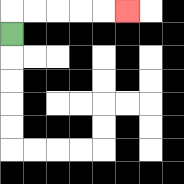{'start': '[0, 1]', 'end': '[5, 0]', 'path_directions': 'U,R,R,R,R,R', 'path_coordinates': '[[0, 1], [0, 0], [1, 0], [2, 0], [3, 0], [4, 0], [5, 0]]'}